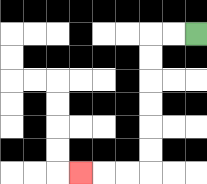{'start': '[8, 1]', 'end': '[3, 7]', 'path_directions': 'L,L,D,D,D,D,D,D,L,L,L', 'path_coordinates': '[[8, 1], [7, 1], [6, 1], [6, 2], [6, 3], [6, 4], [6, 5], [6, 6], [6, 7], [5, 7], [4, 7], [3, 7]]'}